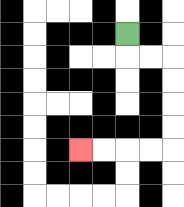{'start': '[5, 1]', 'end': '[3, 6]', 'path_directions': 'D,R,R,D,D,D,D,L,L,L,L', 'path_coordinates': '[[5, 1], [5, 2], [6, 2], [7, 2], [7, 3], [7, 4], [7, 5], [7, 6], [6, 6], [5, 6], [4, 6], [3, 6]]'}